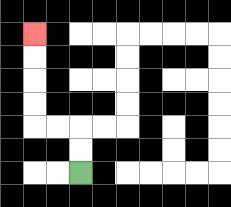{'start': '[3, 7]', 'end': '[1, 1]', 'path_directions': 'U,U,L,L,U,U,U,U', 'path_coordinates': '[[3, 7], [3, 6], [3, 5], [2, 5], [1, 5], [1, 4], [1, 3], [1, 2], [1, 1]]'}